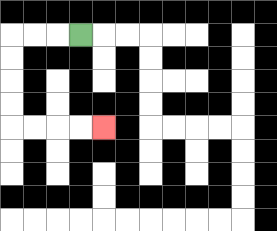{'start': '[3, 1]', 'end': '[4, 5]', 'path_directions': 'L,L,L,D,D,D,D,R,R,R,R', 'path_coordinates': '[[3, 1], [2, 1], [1, 1], [0, 1], [0, 2], [0, 3], [0, 4], [0, 5], [1, 5], [2, 5], [3, 5], [4, 5]]'}